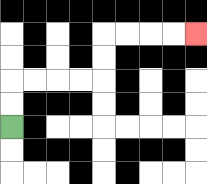{'start': '[0, 5]', 'end': '[8, 1]', 'path_directions': 'U,U,R,R,R,R,U,U,R,R,R,R', 'path_coordinates': '[[0, 5], [0, 4], [0, 3], [1, 3], [2, 3], [3, 3], [4, 3], [4, 2], [4, 1], [5, 1], [6, 1], [7, 1], [8, 1]]'}